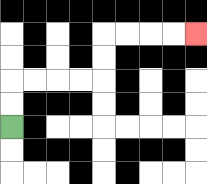{'start': '[0, 5]', 'end': '[8, 1]', 'path_directions': 'U,U,R,R,R,R,U,U,R,R,R,R', 'path_coordinates': '[[0, 5], [0, 4], [0, 3], [1, 3], [2, 3], [3, 3], [4, 3], [4, 2], [4, 1], [5, 1], [6, 1], [7, 1], [8, 1]]'}